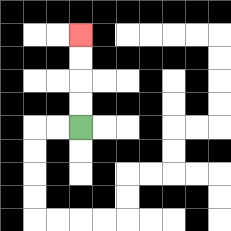{'start': '[3, 5]', 'end': '[3, 1]', 'path_directions': 'U,U,U,U', 'path_coordinates': '[[3, 5], [3, 4], [3, 3], [3, 2], [3, 1]]'}